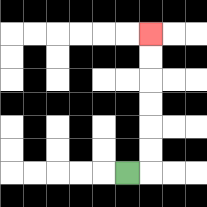{'start': '[5, 7]', 'end': '[6, 1]', 'path_directions': 'R,U,U,U,U,U,U', 'path_coordinates': '[[5, 7], [6, 7], [6, 6], [6, 5], [6, 4], [6, 3], [6, 2], [6, 1]]'}